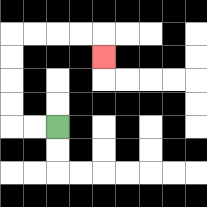{'start': '[2, 5]', 'end': '[4, 2]', 'path_directions': 'L,L,U,U,U,U,R,R,R,R,D', 'path_coordinates': '[[2, 5], [1, 5], [0, 5], [0, 4], [0, 3], [0, 2], [0, 1], [1, 1], [2, 1], [3, 1], [4, 1], [4, 2]]'}